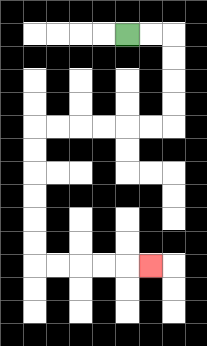{'start': '[5, 1]', 'end': '[6, 11]', 'path_directions': 'R,R,D,D,D,D,L,L,L,L,L,L,D,D,D,D,D,D,R,R,R,R,R', 'path_coordinates': '[[5, 1], [6, 1], [7, 1], [7, 2], [7, 3], [7, 4], [7, 5], [6, 5], [5, 5], [4, 5], [3, 5], [2, 5], [1, 5], [1, 6], [1, 7], [1, 8], [1, 9], [1, 10], [1, 11], [2, 11], [3, 11], [4, 11], [5, 11], [6, 11]]'}